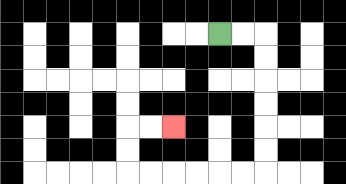{'start': '[9, 1]', 'end': '[7, 5]', 'path_directions': 'R,R,D,D,D,D,D,D,L,L,L,L,L,L,U,U,R,R', 'path_coordinates': '[[9, 1], [10, 1], [11, 1], [11, 2], [11, 3], [11, 4], [11, 5], [11, 6], [11, 7], [10, 7], [9, 7], [8, 7], [7, 7], [6, 7], [5, 7], [5, 6], [5, 5], [6, 5], [7, 5]]'}